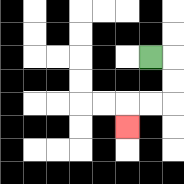{'start': '[6, 2]', 'end': '[5, 5]', 'path_directions': 'R,D,D,L,L,D', 'path_coordinates': '[[6, 2], [7, 2], [7, 3], [7, 4], [6, 4], [5, 4], [5, 5]]'}